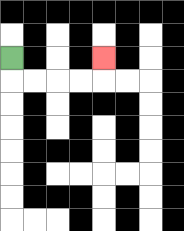{'start': '[0, 2]', 'end': '[4, 2]', 'path_directions': 'D,R,R,R,R,U', 'path_coordinates': '[[0, 2], [0, 3], [1, 3], [2, 3], [3, 3], [4, 3], [4, 2]]'}